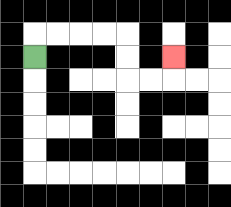{'start': '[1, 2]', 'end': '[7, 2]', 'path_directions': 'U,R,R,R,R,D,D,R,R,U', 'path_coordinates': '[[1, 2], [1, 1], [2, 1], [3, 1], [4, 1], [5, 1], [5, 2], [5, 3], [6, 3], [7, 3], [7, 2]]'}